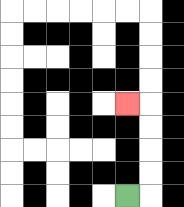{'start': '[5, 8]', 'end': '[5, 4]', 'path_directions': 'R,U,U,U,U,L', 'path_coordinates': '[[5, 8], [6, 8], [6, 7], [6, 6], [6, 5], [6, 4], [5, 4]]'}